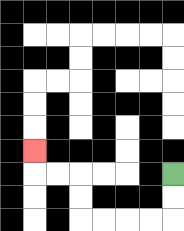{'start': '[7, 7]', 'end': '[1, 6]', 'path_directions': 'D,D,L,L,L,L,U,U,L,L,U', 'path_coordinates': '[[7, 7], [7, 8], [7, 9], [6, 9], [5, 9], [4, 9], [3, 9], [3, 8], [3, 7], [2, 7], [1, 7], [1, 6]]'}